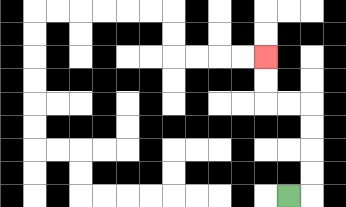{'start': '[12, 8]', 'end': '[11, 2]', 'path_directions': 'R,U,U,U,U,L,L,U,U', 'path_coordinates': '[[12, 8], [13, 8], [13, 7], [13, 6], [13, 5], [13, 4], [12, 4], [11, 4], [11, 3], [11, 2]]'}